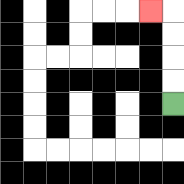{'start': '[7, 4]', 'end': '[6, 0]', 'path_directions': 'U,U,U,U,L', 'path_coordinates': '[[7, 4], [7, 3], [7, 2], [7, 1], [7, 0], [6, 0]]'}